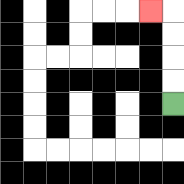{'start': '[7, 4]', 'end': '[6, 0]', 'path_directions': 'U,U,U,U,L', 'path_coordinates': '[[7, 4], [7, 3], [7, 2], [7, 1], [7, 0], [6, 0]]'}